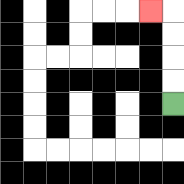{'start': '[7, 4]', 'end': '[6, 0]', 'path_directions': 'U,U,U,U,L', 'path_coordinates': '[[7, 4], [7, 3], [7, 2], [7, 1], [7, 0], [6, 0]]'}